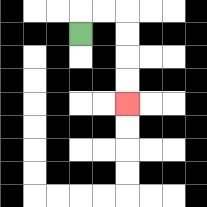{'start': '[3, 1]', 'end': '[5, 4]', 'path_directions': 'U,R,R,D,D,D,D', 'path_coordinates': '[[3, 1], [3, 0], [4, 0], [5, 0], [5, 1], [5, 2], [5, 3], [5, 4]]'}